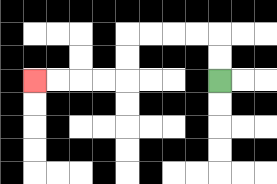{'start': '[9, 3]', 'end': '[1, 3]', 'path_directions': 'U,U,L,L,L,L,D,D,L,L,L,L', 'path_coordinates': '[[9, 3], [9, 2], [9, 1], [8, 1], [7, 1], [6, 1], [5, 1], [5, 2], [5, 3], [4, 3], [3, 3], [2, 3], [1, 3]]'}